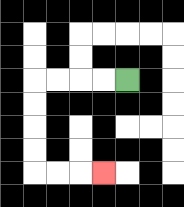{'start': '[5, 3]', 'end': '[4, 7]', 'path_directions': 'L,L,L,L,D,D,D,D,R,R,R', 'path_coordinates': '[[5, 3], [4, 3], [3, 3], [2, 3], [1, 3], [1, 4], [1, 5], [1, 6], [1, 7], [2, 7], [3, 7], [4, 7]]'}